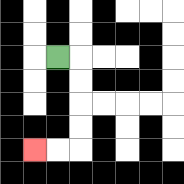{'start': '[2, 2]', 'end': '[1, 6]', 'path_directions': 'R,D,D,D,D,L,L', 'path_coordinates': '[[2, 2], [3, 2], [3, 3], [3, 4], [3, 5], [3, 6], [2, 6], [1, 6]]'}